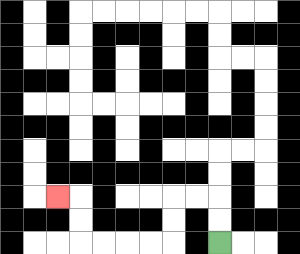{'start': '[9, 10]', 'end': '[2, 8]', 'path_directions': 'U,U,L,L,D,D,L,L,L,L,U,U,L', 'path_coordinates': '[[9, 10], [9, 9], [9, 8], [8, 8], [7, 8], [7, 9], [7, 10], [6, 10], [5, 10], [4, 10], [3, 10], [3, 9], [3, 8], [2, 8]]'}